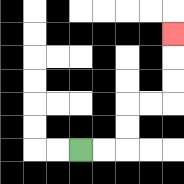{'start': '[3, 6]', 'end': '[7, 1]', 'path_directions': 'R,R,U,U,R,R,U,U,U', 'path_coordinates': '[[3, 6], [4, 6], [5, 6], [5, 5], [5, 4], [6, 4], [7, 4], [7, 3], [7, 2], [7, 1]]'}